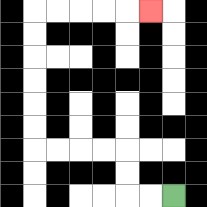{'start': '[7, 8]', 'end': '[6, 0]', 'path_directions': 'L,L,U,U,L,L,L,L,U,U,U,U,U,U,R,R,R,R,R', 'path_coordinates': '[[7, 8], [6, 8], [5, 8], [5, 7], [5, 6], [4, 6], [3, 6], [2, 6], [1, 6], [1, 5], [1, 4], [1, 3], [1, 2], [1, 1], [1, 0], [2, 0], [3, 0], [4, 0], [5, 0], [6, 0]]'}